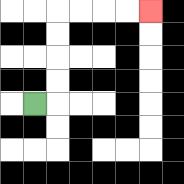{'start': '[1, 4]', 'end': '[6, 0]', 'path_directions': 'R,U,U,U,U,R,R,R,R', 'path_coordinates': '[[1, 4], [2, 4], [2, 3], [2, 2], [2, 1], [2, 0], [3, 0], [4, 0], [5, 0], [6, 0]]'}